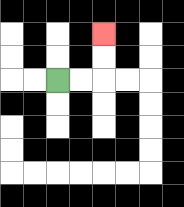{'start': '[2, 3]', 'end': '[4, 1]', 'path_directions': 'R,R,U,U', 'path_coordinates': '[[2, 3], [3, 3], [4, 3], [4, 2], [4, 1]]'}